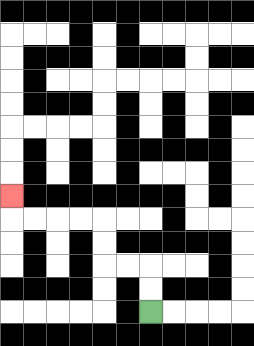{'start': '[6, 13]', 'end': '[0, 8]', 'path_directions': 'U,U,L,L,U,U,L,L,L,L,U', 'path_coordinates': '[[6, 13], [6, 12], [6, 11], [5, 11], [4, 11], [4, 10], [4, 9], [3, 9], [2, 9], [1, 9], [0, 9], [0, 8]]'}